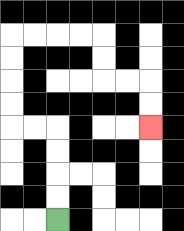{'start': '[2, 9]', 'end': '[6, 5]', 'path_directions': 'U,U,U,U,L,L,U,U,U,U,R,R,R,R,D,D,R,R,D,D', 'path_coordinates': '[[2, 9], [2, 8], [2, 7], [2, 6], [2, 5], [1, 5], [0, 5], [0, 4], [0, 3], [0, 2], [0, 1], [1, 1], [2, 1], [3, 1], [4, 1], [4, 2], [4, 3], [5, 3], [6, 3], [6, 4], [6, 5]]'}